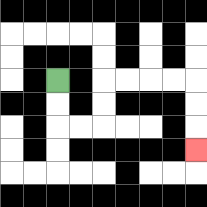{'start': '[2, 3]', 'end': '[8, 6]', 'path_directions': 'D,D,R,R,U,U,R,R,R,R,D,D,D', 'path_coordinates': '[[2, 3], [2, 4], [2, 5], [3, 5], [4, 5], [4, 4], [4, 3], [5, 3], [6, 3], [7, 3], [8, 3], [8, 4], [8, 5], [8, 6]]'}